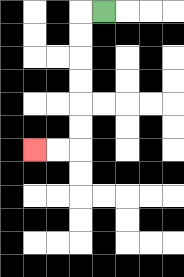{'start': '[4, 0]', 'end': '[1, 6]', 'path_directions': 'L,D,D,D,D,D,D,L,L', 'path_coordinates': '[[4, 0], [3, 0], [3, 1], [3, 2], [3, 3], [3, 4], [3, 5], [3, 6], [2, 6], [1, 6]]'}